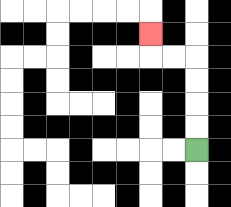{'start': '[8, 6]', 'end': '[6, 1]', 'path_directions': 'U,U,U,U,L,L,U', 'path_coordinates': '[[8, 6], [8, 5], [8, 4], [8, 3], [8, 2], [7, 2], [6, 2], [6, 1]]'}